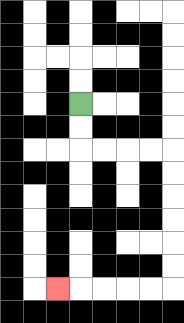{'start': '[3, 4]', 'end': '[2, 12]', 'path_directions': 'D,D,R,R,R,R,D,D,D,D,D,D,L,L,L,L,L', 'path_coordinates': '[[3, 4], [3, 5], [3, 6], [4, 6], [5, 6], [6, 6], [7, 6], [7, 7], [7, 8], [7, 9], [7, 10], [7, 11], [7, 12], [6, 12], [5, 12], [4, 12], [3, 12], [2, 12]]'}